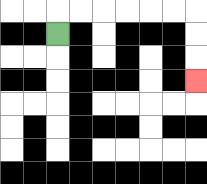{'start': '[2, 1]', 'end': '[8, 3]', 'path_directions': 'U,R,R,R,R,R,R,D,D,D', 'path_coordinates': '[[2, 1], [2, 0], [3, 0], [4, 0], [5, 0], [6, 0], [7, 0], [8, 0], [8, 1], [8, 2], [8, 3]]'}